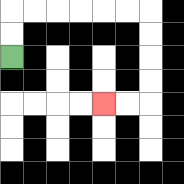{'start': '[0, 2]', 'end': '[4, 4]', 'path_directions': 'U,U,R,R,R,R,R,R,D,D,D,D,L,L', 'path_coordinates': '[[0, 2], [0, 1], [0, 0], [1, 0], [2, 0], [3, 0], [4, 0], [5, 0], [6, 0], [6, 1], [6, 2], [6, 3], [6, 4], [5, 4], [4, 4]]'}